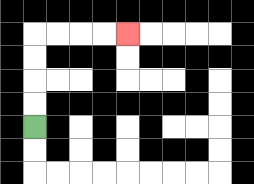{'start': '[1, 5]', 'end': '[5, 1]', 'path_directions': 'U,U,U,U,R,R,R,R', 'path_coordinates': '[[1, 5], [1, 4], [1, 3], [1, 2], [1, 1], [2, 1], [3, 1], [4, 1], [5, 1]]'}